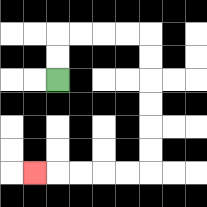{'start': '[2, 3]', 'end': '[1, 7]', 'path_directions': 'U,U,R,R,R,R,D,D,D,D,D,D,L,L,L,L,L', 'path_coordinates': '[[2, 3], [2, 2], [2, 1], [3, 1], [4, 1], [5, 1], [6, 1], [6, 2], [6, 3], [6, 4], [6, 5], [6, 6], [6, 7], [5, 7], [4, 7], [3, 7], [2, 7], [1, 7]]'}